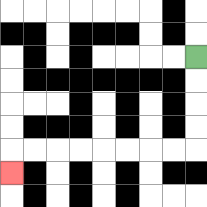{'start': '[8, 2]', 'end': '[0, 7]', 'path_directions': 'D,D,D,D,L,L,L,L,L,L,L,L,D', 'path_coordinates': '[[8, 2], [8, 3], [8, 4], [8, 5], [8, 6], [7, 6], [6, 6], [5, 6], [4, 6], [3, 6], [2, 6], [1, 6], [0, 6], [0, 7]]'}